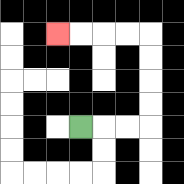{'start': '[3, 5]', 'end': '[2, 1]', 'path_directions': 'R,R,R,U,U,U,U,L,L,L,L', 'path_coordinates': '[[3, 5], [4, 5], [5, 5], [6, 5], [6, 4], [6, 3], [6, 2], [6, 1], [5, 1], [4, 1], [3, 1], [2, 1]]'}